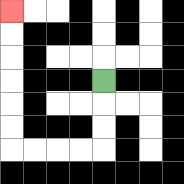{'start': '[4, 3]', 'end': '[0, 0]', 'path_directions': 'D,D,D,L,L,L,L,U,U,U,U,U,U', 'path_coordinates': '[[4, 3], [4, 4], [4, 5], [4, 6], [3, 6], [2, 6], [1, 6], [0, 6], [0, 5], [0, 4], [0, 3], [0, 2], [0, 1], [0, 0]]'}